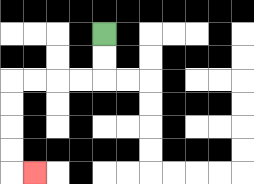{'start': '[4, 1]', 'end': '[1, 7]', 'path_directions': 'D,D,L,L,L,L,D,D,D,D,R', 'path_coordinates': '[[4, 1], [4, 2], [4, 3], [3, 3], [2, 3], [1, 3], [0, 3], [0, 4], [0, 5], [0, 6], [0, 7], [1, 7]]'}